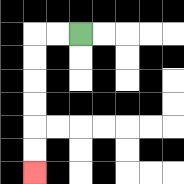{'start': '[3, 1]', 'end': '[1, 7]', 'path_directions': 'L,L,D,D,D,D,D,D', 'path_coordinates': '[[3, 1], [2, 1], [1, 1], [1, 2], [1, 3], [1, 4], [1, 5], [1, 6], [1, 7]]'}